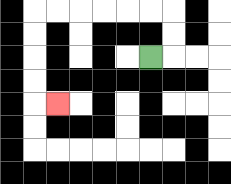{'start': '[6, 2]', 'end': '[2, 4]', 'path_directions': 'R,U,U,L,L,L,L,L,L,D,D,D,D,R', 'path_coordinates': '[[6, 2], [7, 2], [7, 1], [7, 0], [6, 0], [5, 0], [4, 0], [3, 0], [2, 0], [1, 0], [1, 1], [1, 2], [1, 3], [1, 4], [2, 4]]'}